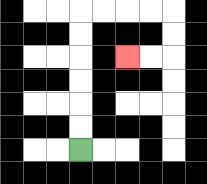{'start': '[3, 6]', 'end': '[5, 2]', 'path_directions': 'U,U,U,U,U,U,R,R,R,R,D,D,L,L', 'path_coordinates': '[[3, 6], [3, 5], [3, 4], [3, 3], [3, 2], [3, 1], [3, 0], [4, 0], [5, 0], [6, 0], [7, 0], [7, 1], [7, 2], [6, 2], [5, 2]]'}